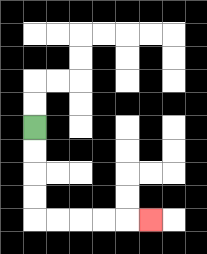{'start': '[1, 5]', 'end': '[6, 9]', 'path_directions': 'D,D,D,D,R,R,R,R,R', 'path_coordinates': '[[1, 5], [1, 6], [1, 7], [1, 8], [1, 9], [2, 9], [3, 9], [4, 9], [5, 9], [6, 9]]'}